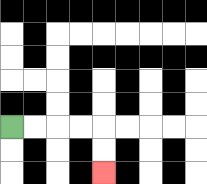{'start': '[0, 5]', 'end': '[4, 7]', 'path_directions': 'R,R,R,R,D,D', 'path_coordinates': '[[0, 5], [1, 5], [2, 5], [3, 5], [4, 5], [4, 6], [4, 7]]'}